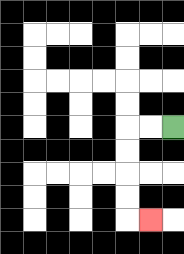{'start': '[7, 5]', 'end': '[6, 9]', 'path_directions': 'L,L,D,D,D,D,R', 'path_coordinates': '[[7, 5], [6, 5], [5, 5], [5, 6], [5, 7], [5, 8], [5, 9], [6, 9]]'}